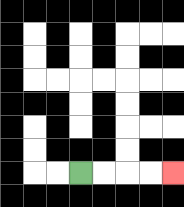{'start': '[3, 7]', 'end': '[7, 7]', 'path_directions': 'R,R,R,R', 'path_coordinates': '[[3, 7], [4, 7], [5, 7], [6, 7], [7, 7]]'}